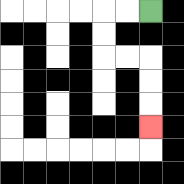{'start': '[6, 0]', 'end': '[6, 5]', 'path_directions': 'L,L,D,D,R,R,D,D,D', 'path_coordinates': '[[6, 0], [5, 0], [4, 0], [4, 1], [4, 2], [5, 2], [6, 2], [6, 3], [6, 4], [6, 5]]'}